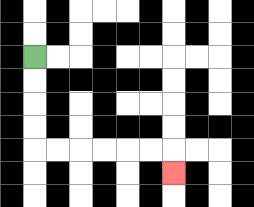{'start': '[1, 2]', 'end': '[7, 7]', 'path_directions': 'D,D,D,D,R,R,R,R,R,R,D', 'path_coordinates': '[[1, 2], [1, 3], [1, 4], [1, 5], [1, 6], [2, 6], [3, 6], [4, 6], [5, 6], [6, 6], [7, 6], [7, 7]]'}